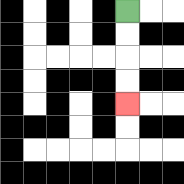{'start': '[5, 0]', 'end': '[5, 4]', 'path_directions': 'D,D,D,D', 'path_coordinates': '[[5, 0], [5, 1], [5, 2], [5, 3], [5, 4]]'}